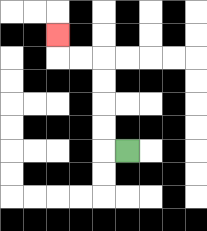{'start': '[5, 6]', 'end': '[2, 1]', 'path_directions': 'L,U,U,U,U,L,L,U', 'path_coordinates': '[[5, 6], [4, 6], [4, 5], [4, 4], [4, 3], [4, 2], [3, 2], [2, 2], [2, 1]]'}